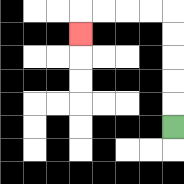{'start': '[7, 5]', 'end': '[3, 1]', 'path_directions': 'U,U,U,U,U,L,L,L,L,D', 'path_coordinates': '[[7, 5], [7, 4], [7, 3], [7, 2], [7, 1], [7, 0], [6, 0], [5, 0], [4, 0], [3, 0], [3, 1]]'}